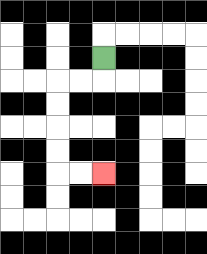{'start': '[4, 2]', 'end': '[4, 7]', 'path_directions': 'D,L,L,D,D,D,D,R,R', 'path_coordinates': '[[4, 2], [4, 3], [3, 3], [2, 3], [2, 4], [2, 5], [2, 6], [2, 7], [3, 7], [4, 7]]'}